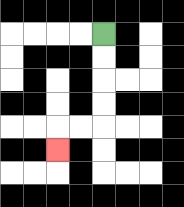{'start': '[4, 1]', 'end': '[2, 6]', 'path_directions': 'D,D,D,D,L,L,D', 'path_coordinates': '[[4, 1], [4, 2], [4, 3], [4, 4], [4, 5], [3, 5], [2, 5], [2, 6]]'}